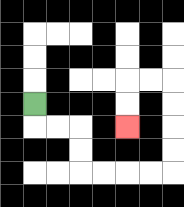{'start': '[1, 4]', 'end': '[5, 5]', 'path_directions': 'D,R,R,D,D,R,R,R,R,U,U,U,U,L,L,D,D', 'path_coordinates': '[[1, 4], [1, 5], [2, 5], [3, 5], [3, 6], [3, 7], [4, 7], [5, 7], [6, 7], [7, 7], [7, 6], [7, 5], [7, 4], [7, 3], [6, 3], [5, 3], [5, 4], [5, 5]]'}